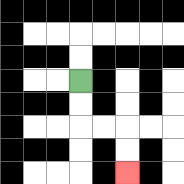{'start': '[3, 3]', 'end': '[5, 7]', 'path_directions': 'D,D,R,R,D,D', 'path_coordinates': '[[3, 3], [3, 4], [3, 5], [4, 5], [5, 5], [5, 6], [5, 7]]'}